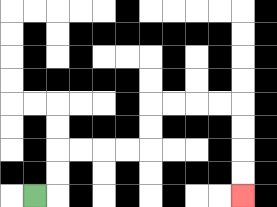{'start': '[1, 8]', 'end': '[10, 8]', 'path_directions': 'R,U,U,R,R,R,R,U,U,R,R,R,R,D,D,D,D', 'path_coordinates': '[[1, 8], [2, 8], [2, 7], [2, 6], [3, 6], [4, 6], [5, 6], [6, 6], [6, 5], [6, 4], [7, 4], [8, 4], [9, 4], [10, 4], [10, 5], [10, 6], [10, 7], [10, 8]]'}